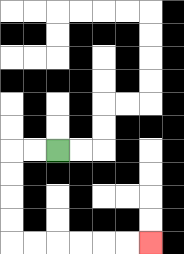{'start': '[2, 6]', 'end': '[6, 10]', 'path_directions': 'L,L,D,D,D,D,R,R,R,R,R,R', 'path_coordinates': '[[2, 6], [1, 6], [0, 6], [0, 7], [0, 8], [0, 9], [0, 10], [1, 10], [2, 10], [3, 10], [4, 10], [5, 10], [6, 10]]'}